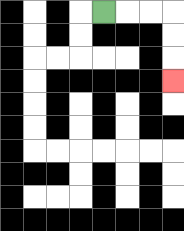{'start': '[4, 0]', 'end': '[7, 3]', 'path_directions': 'R,R,R,D,D,D', 'path_coordinates': '[[4, 0], [5, 0], [6, 0], [7, 0], [7, 1], [7, 2], [7, 3]]'}